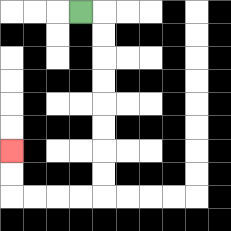{'start': '[3, 0]', 'end': '[0, 6]', 'path_directions': 'R,D,D,D,D,D,D,D,D,L,L,L,L,U,U', 'path_coordinates': '[[3, 0], [4, 0], [4, 1], [4, 2], [4, 3], [4, 4], [4, 5], [4, 6], [4, 7], [4, 8], [3, 8], [2, 8], [1, 8], [0, 8], [0, 7], [0, 6]]'}